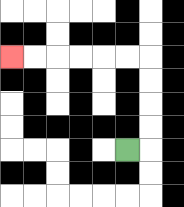{'start': '[5, 6]', 'end': '[0, 2]', 'path_directions': 'R,U,U,U,U,L,L,L,L,L,L', 'path_coordinates': '[[5, 6], [6, 6], [6, 5], [6, 4], [6, 3], [6, 2], [5, 2], [4, 2], [3, 2], [2, 2], [1, 2], [0, 2]]'}